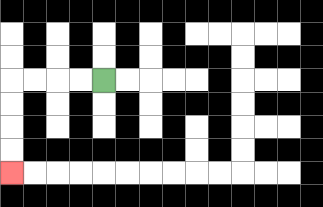{'start': '[4, 3]', 'end': '[0, 7]', 'path_directions': 'L,L,L,L,D,D,D,D', 'path_coordinates': '[[4, 3], [3, 3], [2, 3], [1, 3], [0, 3], [0, 4], [0, 5], [0, 6], [0, 7]]'}